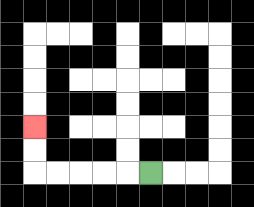{'start': '[6, 7]', 'end': '[1, 5]', 'path_directions': 'L,L,L,L,L,U,U', 'path_coordinates': '[[6, 7], [5, 7], [4, 7], [3, 7], [2, 7], [1, 7], [1, 6], [1, 5]]'}